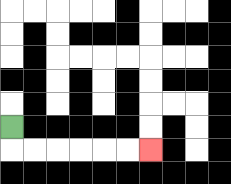{'start': '[0, 5]', 'end': '[6, 6]', 'path_directions': 'D,R,R,R,R,R,R', 'path_coordinates': '[[0, 5], [0, 6], [1, 6], [2, 6], [3, 6], [4, 6], [5, 6], [6, 6]]'}